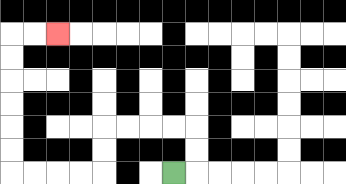{'start': '[7, 7]', 'end': '[2, 1]', 'path_directions': 'R,U,U,L,L,L,L,D,D,L,L,L,L,U,U,U,U,U,U,R,R', 'path_coordinates': '[[7, 7], [8, 7], [8, 6], [8, 5], [7, 5], [6, 5], [5, 5], [4, 5], [4, 6], [4, 7], [3, 7], [2, 7], [1, 7], [0, 7], [0, 6], [0, 5], [0, 4], [0, 3], [0, 2], [0, 1], [1, 1], [2, 1]]'}